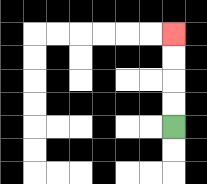{'start': '[7, 5]', 'end': '[7, 1]', 'path_directions': 'U,U,U,U', 'path_coordinates': '[[7, 5], [7, 4], [7, 3], [7, 2], [7, 1]]'}